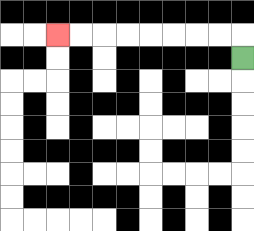{'start': '[10, 2]', 'end': '[2, 1]', 'path_directions': 'U,L,L,L,L,L,L,L,L', 'path_coordinates': '[[10, 2], [10, 1], [9, 1], [8, 1], [7, 1], [6, 1], [5, 1], [4, 1], [3, 1], [2, 1]]'}